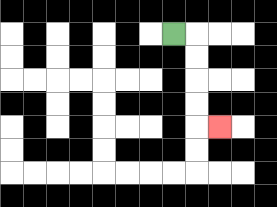{'start': '[7, 1]', 'end': '[9, 5]', 'path_directions': 'R,D,D,D,D,R', 'path_coordinates': '[[7, 1], [8, 1], [8, 2], [8, 3], [8, 4], [8, 5], [9, 5]]'}